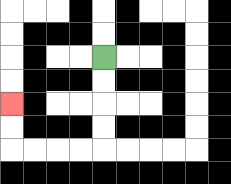{'start': '[4, 2]', 'end': '[0, 4]', 'path_directions': 'D,D,D,D,L,L,L,L,U,U', 'path_coordinates': '[[4, 2], [4, 3], [4, 4], [4, 5], [4, 6], [3, 6], [2, 6], [1, 6], [0, 6], [0, 5], [0, 4]]'}